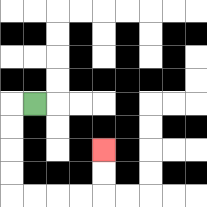{'start': '[1, 4]', 'end': '[4, 6]', 'path_directions': 'L,D,D,D,D,R,R,R,R,U,U', 'path_coordinates': '[[1, 4], [0, 4], [0, 5], [0, 6], [0, 7], [0, 8], [1, 8], [2, 8], [3, 8], [4, 8], [4, 7], [4, 6]]'}